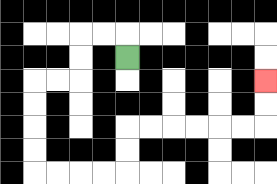{'start': '[5, 2]', 'end': '[11, 3]', 'path_directions': 'U,L,L,D,D,L,L,D,D,D,D,R,R,R,R,U,U,R,R,R,R,R,R,U,U', 'path_coordinates': '[[5, 2], [5, 1], [4, 1], [3, 1], [3, 2], [3, 3], [2, 3], [1, 3], [1, 4], [1, 5], [1, 6], [1, 7], [2, 7], [3, 7], [4, 7], [5, 7], [5, 6], [5, 5], [6, 5], [7, 5], [8, 5], [9, 5], [10, 5], [11, 5], [11, 4], [11, 3]]'}